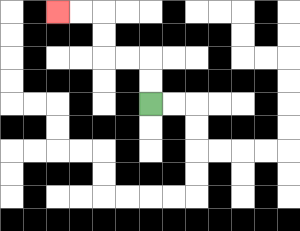{'start': '[6, 4]', 'end': '[2, 0]', 'path_directions': 'U,U,L,L,U,U,L,L', 'path_coordinates': '[[6, 4], [6, 3], [6, 2], [5, 2], [4, 2], [4, 1], [4, 0], [3, 0], [2, 0]]'}